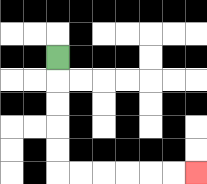{'start': '[2, 2]', 'end': '[8, 7]', 'path_directions': 'D,D,D,D,D,R,R,R,R,R,R', 'path_coordinates': '[[2, 2], [2, 3], [2, 4], [2, 5], [2, 6], [2, 7], [3, 7], [4, 7], [5, 7], [6, 7], [7, 7], [8, 7]]'}